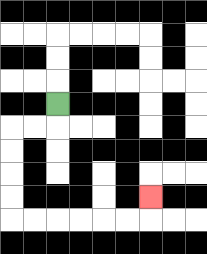{'start': '[2, 4]', 'end': '[6, 8]', 'path_directions': 'D,L,L,D,D,D,D,R,R,R,R,R,R,U', 'path_coordinates': '[[2, 4], [2, 5], [1, 5], [0, 5], [0, 6], [0, 7], [0, 8], [0, 9], [1, 9], [2, 9], [3, 9], [4, 9], [5, 9], [6, 9], [6, 8]]'}